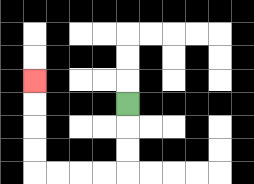{'start': '[5, 4]', 'end': '[1, 3]', 'path_directions': 'D,D,D,L,L,L,L,U,U,U,U', 'path_coordinates': '[[5, 4], [5, 5], [5, 6], [5, 7], [4, 7], [3, 7], [2, 7], [1, 7], [1, 6], [1, 5], [1, 4], [1, 3]]'}